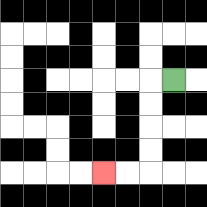{'start': '[7, 3]', 'end': '[4, 7]', 'path_directions': 'L,D,D,D,D,L,L', 'path_coordinates': '[[7, 3], [6, 3], [6, 4], [6, 5], [6, 6], [6, 7], [5, 7], [4, 7]]'}